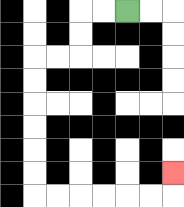{'start': '[5, 0]', 'end': '[7, 7]', 'path_directions': 'L,L,D,D,L,L,D,D,D,D,D,D,R,R,R,R,R,R,U', 'path_coordinates': '[[5, 0], [4, 0], [3, 0], [3, 1], [3, 2], [2, 2], [1, 2], [1, 3], [1, 4], [1, 5], [1, 6], [1, 7], [1, 8], [2, 8], [3, 8], [4, 8], [5, 8], [6, 8], [7, 8], [7, 7]]'}